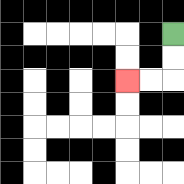{'start': '[7, 1]', 'end': '[5, 3]', 'path_directions': 'D,D,L,L', 'path_coordinates': '[[7, 1], [7, 2], [7, 3], [6, 3], [5, 3]]'}